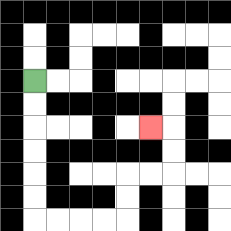{'start': '[1, 3]', 'end': '[6, 5]', 'path_directions': 'D,D,D,D,D,D,R,R,R,R,U,U,R,R,U,U,L', 'path_coordinates': '[[1, 3], [1, 4], [1, 5], [1, 6], [1, 7], [1, 8], [1, 9], [2, 9], [3, 9], [4, 9], [5, 9], [5, 8], [5, 7], [6, 7], [7, 7], [7, 6], [7, 5], [6, 5]]'}